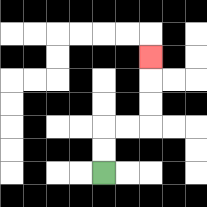{'start': '[4, 7]', 'end': '[6, 2]', 'path_directions': 'U,U,R,R,U,U,U', 'path_coordinates': '[[4, 7], [4, 6], [4, 5], [5, 5], [6, 5], [6, 4], [6, 3], [6, 2]]'}